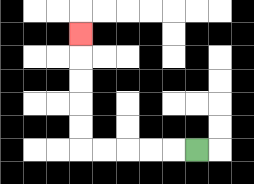{'start': '[8, 6]', 'end': '[3, 1]', 'path_directions': 'L,L,L,L,L,U,U,U,U,U', 'path_coordinates': '[[8, 6], [7, 6], [6, 6], [5, 6], [4, 6], [3, 6], [3, 5], [3, 4], [3, 3], [3, 2], [3, 1]]'}